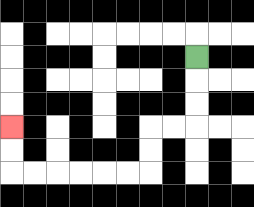{'start': '[8, 2]', 'end': '[0, 5]', 'path_directions': 'D,D,D,L,L,D,D,L,L,L,L,L,L,U,U', 'path_coordinates': '[[8, 2], [8, 3], [8, 4], [8, 5], [7, 5], [6, 5], [6, 6], [6, 7], [5, 7], [4, 7], [3, 7], [2, 7], [1, 7], [0, 7], [0, 6], [0, 5]]'}